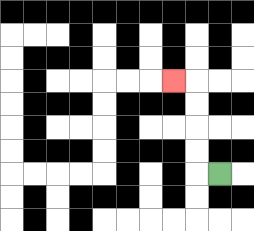{'start': '[9, 7]', 'end': '[7, 3]', 'path_directions': 'L,U,U,U,U,L', 'path_coordinates': '[[9, 7], [8, 7], [8, 6], [8, 5], [8, 4], [8, 3], [7, 3]]'}